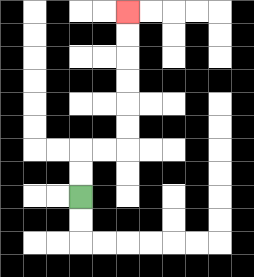{'start': '[3, 8]', 'end': '[5, 0]', 'path_directions': 'U,U,R,R,U,U,U,U,U,U', 'path_coordinates': '[[3, 8], [3, 7], [3, 6], [4, 6], [5, 6], [5, 5], [5, 4], [5, 3], [5, 2], [5, 1], [5, 0]]'}